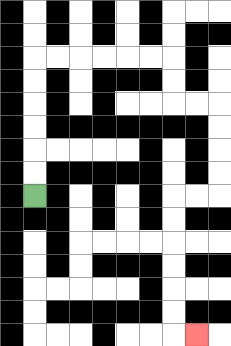{'start': '[1, 8]', 'end': '[8, 14]', 'path_directions': 'U,U,U,U,U,U,R,R,R,R,R,R,D,D,R,R,D,D,D,D,L,L,D,D,D,D,D,D,R', 'path_coordinates': '[[1, 8], [1, 7], [1, 6], [1, 5], [1, 4], [1, 3], [1, 2], [2, 2], [3, 2], [4, 2], [5, 2], [6, 2], [7, 2], [7, 3], [7, 4], [8, 4], [9, 4], [9, 5], [9, 6], [9, 7], [9, 8], [8, 8], [7, 8], [7, 9], [7, 10], [7, 11], [7, 12], [7, 13], [7, 14], [8, 14]]'}